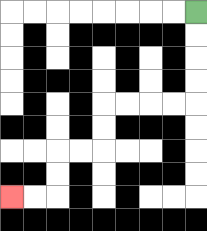{'start': '[8, 0]', 'end': '[0, 8]', 'path_directions': 'D,D,D,D,L,L,L,L,D,D,L,L,D,D,L,L', 'path_coordinates': '[[8, 0], [8, 1], [8, 2], [8, 3], [8, 4], [7, 4], [6, 4], [5, 4], [4, 4], [4, 5], [4, 6], [3, 6], [2, 6], [2, 7], [2, 8], [1, 8], [0, 8]]'}